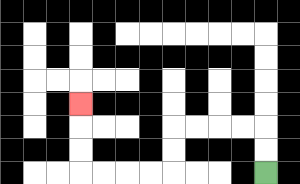{'start': '[11, 7]', 'end': '[3, 4]', 'path_directions': 'U,U,L,L,L,L,D,D,L,L,L,L,U,U,U', 'path_coordinates': '[[11, 7], [11, 6], [11, 5], [10, 5], [9, 5], [8, 5], [7, 5], [7, 6], [7, 7], [6, 7], [5, 7], [4, 7], [3, 7], [3, 6], [3, 5], [3, 4]]'}